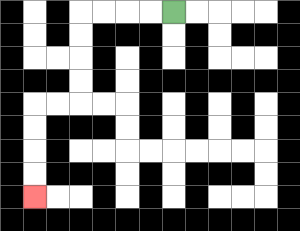{'start': '[7, 0]', 'end': '[1, 8]', 'path_directions': 'L,L,L,L,D,D,D,D,L,L,D,D,D,D', 'path_coordinates': '[[7, 0], [6, 0], [5, 0], [4, 0], [3, 0], [3, 1], [3, 2], [3, 3], [3, 4], [2, 4], [1, 4], [1, 5], [1, 6], [1, 7], [1, 8]]'}